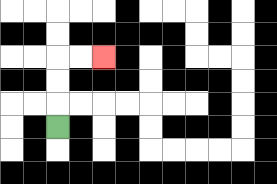{'start': '[2, 5]', 'end': '[4, 2]', 'path_directions': 'U,U,U,R,R', 'path_coordinates': '[[2, 5], [2, 4], [2, 3], [2, 2], [3, 2], [4, 2]]'}